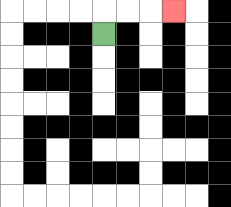{'start': '[4, 1]', 'end': '[7, 0]', 'path_directions': 'U,R,R,R', 'path_coordinates': '[[4, 1], [4, 0], [5, 0], [6, 0], [7, 0]]'}